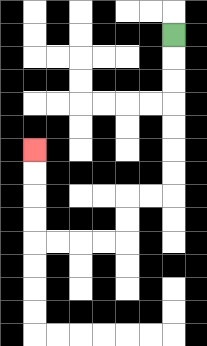{'start': '[7, 1]', 'end': '[1, 6]', 'path_directions': 'D,D,D,D,D,D,D,L,L,D,D,L,L,L,L,U,U,U,U', 'path_coordinates': '[[7, 1], [7, 2], [7, 3], [7, 4], [7, 5], [7, 6], [7, 7], [7, 8], [6, 8], [5, 8], [5, 9], [5, 10], [4, 10], [3, 10], [2, 10], [1, 10], [1, 9], [1, 8], [1, 7], [1, 6]]'}